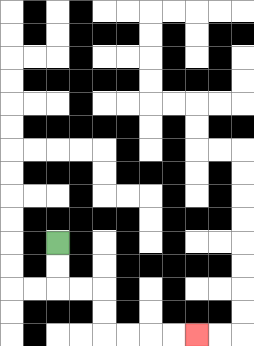{'start': '[2, 10]', 'end': '[8, 14]', 'path_directions': 'D,D,R,R,D,D,R,R,R,R', 'path_coordinates': '[[2, 10], [2, 11], [2, 12], [3, 12], [4, 12], [4, 13], [4, 14], [5, 14], [6, 14], [7, 14], [8, 14]]'}